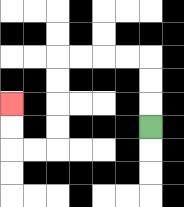{'start': '[6, 5]', 'end': '[0, 4]', 'path_directions': 'U,U,U,L,L,L,L,D,D,D,D,L,L,U,U', 'path_coordinates': '[[6, 5], [6, 4], [6, 3], [6, 2], [5, 2], [4, 2], [3, 2], [2, 2], [2, 3], [2, 4], [2, 5], [2, 6], [1, 6], [0, 6], [0, 5], [0, 4]]'}